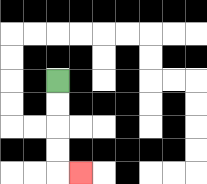{'start': '[2, 3]', 'end': '[3, 7]', 'path_directions': 'D,D,D,D,R', 'path_coordinates': '[[2, 3], [2, 4], [2, 5], [2, 6], [2, 7], [3, 7]]'}